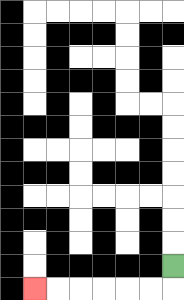{'start': '[7, 11]', 'end': '[1, 12]', 'path_directions': 'D,L,L,L,L,L,L', 'path_coordinates': '[[7, 11], [7, 12], [6, 12], [5, 12], [4, 12], [3, 12], [2, 12], [1, 12]]'}